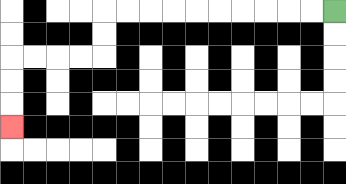{'start': '[14, 0]', 'end': '[0, 5]', 'path_directions': 'L,L,L,L,L,L,L,L,L,L,D,D,L,L,L,L,D,D,D', 'path_coordinates': '[[14, 0], [13, 0], [12, 0], [11, 0], [10, 0], [9, 0], [8, 0], [7, 0], [6, 0], [5, 0], [4, 0], [4, 1], [4, 2], [3, 2], [2, 2], [1, 2], [0, 2], [0, 3], [0, 4], [0, 5]]'}